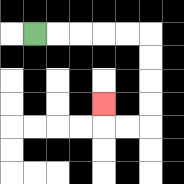{'start': '[1, 1]', 'end': '[4, 4]', 'path_directions': 'R,R,R,R,R,D,D,D,D,L,L,U', 'path_coordinates': '[[1, 1], [2, 1], [3, 1], [4, 1], [5, 1], [6, 1], [6, 2], [6, 3], [6, 4], [6, 5], [5, 5], [4, 5], [4, 4]]'}